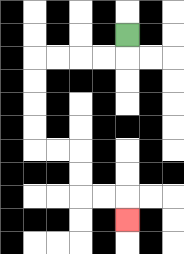{'start': '[5, 1]', 'end': '[5, 9]', 'path_directions': 'D,L,L,L,L,D,D,D,D,R,R,D,D,R,R,D', 'path_coordinates': '[[5, 1], [5, 2], [4, 2], [3, 2], [2, 2], [1, 2], [1, 3], [1, 4], [1, 5], [1, 6], [2, 6], [3, 6], [3, 7], [3, 8], [4, 8], [5, 8], [5, 9]]'}